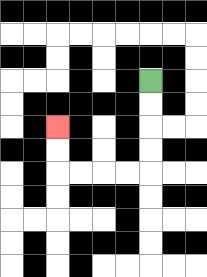{'start': '[6, 3]', 'end': '[2, 5]', 'path_directions': 'D,D,D,D,L,L,L,L,U,U', 'path_coordinates': '[[6, 3], [6, 4], [6, 5], [6, 6], [6, 7], [5, 7], [4, 7], [3, 7], [2, 7], [2, 6], [2, 5]]'}